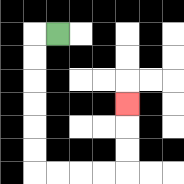{'start': '[2, 1]', 'end': '[5, 4]', 'path_directions': 'L,D,D,D,D,D,D,R,R,R,R,U,U,U', 'path_coordinates': '[[2, 1], [1, 1], [1, 2], [1, 3], [1, 4], [1, 5], [1, 6], [1, 7], [2, 7], [3, 7], [4, 7], [5, 7], [5, 6], [5, 5], [5, 4]]'}